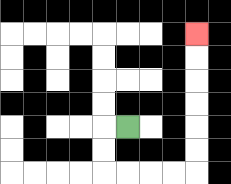{'start': '[5, 5]', 'end': '[8, 1]', 'path_directions': 'L,D,D,R,R,R,R,U,U,U,U,U,U', 'path_coordinates': '[[5, 5], [4, 5], [4, 6], [4, 7], [5, 7], [6, 7], [7, 7], [8, 7], [8, 6], [8, 5], [8, 4], [8, 3], [8, 2], [8, 1]]'}